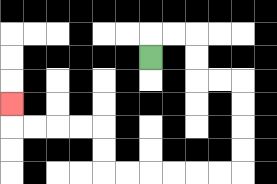{'start': '[6, 2]', 'end': '[0, 4]', 'path_directions': 'U,R,R,D,D,R,R,D,D,D,D,L,L,L,L,L,L,U,U,L,L,L,L,U', 'path_coordinates': '[[6, 2], [6, 1], [7, 1], [8, 1], [8, 2], [8, 3], [9, 3], [10, 3], [10, 4], [10, 5], [10, 6], [10, 7], [9, 7], [8, 7], [7, 7], [6, 7], [5, 7], [4, 7], [4, 6], [4, 5], [3, 5], [2, 5], [1, 5], [0, 5], [0, 4]]'}